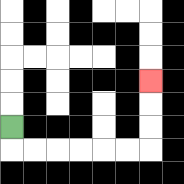{'start': '[0, 5]', 'end': '[6, 3]', 'path_directions': 'D,R,R,R,R,R,R,U,U,U', 'path_coordinates': '[[0, 5], [0, 6], [1, 6], [2, 6], [3, 6], [4, 6], [5, 6], [6, 6], [6, 5], [6, 4], [6, 3]]'}